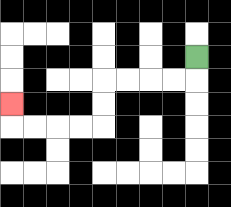{'start': '[8, 2]', 'end': '[0, 4]', 'path_directions': 'D,L,L,L,L,D,D,L,L,L,L,U', 'path_coordinates': '[[8, 2], [8, 3], [7, 3], [6, 3], [5, 3], [4, 3], [4, 4], [4, 5], [3, 5], [2, 5], [1, 5], [0, 5], [0, 4]]'}